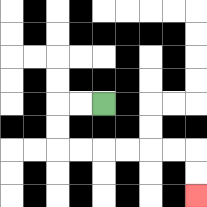{'start': '[4, 4]', 'end': '[8, 8]', 'path_directions': 'L,L,D,D,R,R,R,R,R,R,D,D', 'path_coordinates': '[[4, 4], [3, 4], [2, 4], [2, 5], [2, 6], [3, 6], [4, 6], [5, 6], [6, 6], [7, 6], [8, 6], [8, 7], [8, 8]]'}